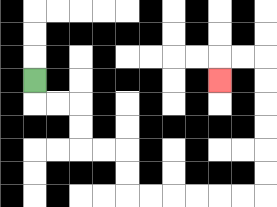{'start': '[1, 3]', 'end': '[9, 3]', 'path_directions': 'D,R,R,D,D,R,R,D,D,R,R,R,R,R,R,U,U,U,U,U,U,L,L,D', 'path_coordinates': '[[1, 3], [1, 4], [2, 4], [3, 4], [3, 5], [3, 6], [4, 6], [5, 6], [5, 7], [5, 8], [6, 8], [7, 8], [8, 8], [9, 8], [10, 8], [11, 8], [11, 7], [11, 6], [11, 5], [11, 4], [11, 3], [11, 2], [10, 2], [9, 2], [9, 3]]'}